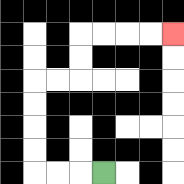{'start': '[4, 7]', 'end': '[7, 1]', 'path_directions': 'L,L,L,U,U,U,U,R,R,U,U,R,R,R,R', 'path_coordinates': '[[4, 7], [3, 7], [2, 7], [1, 7], [1, 6], [1, 5], [1, 4], [1, 3], [2, 3], [3, 3], [3, 2], [3, 1], [4, 1], [5, 1], [6, 1], [7, 1]]'}